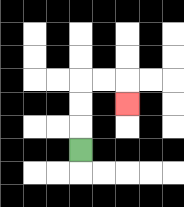{'start': '[3, 6]', 'end': '[5, 4]', 'path_directions': 'U,U,U,R,R,D', 'path_coordinates': '[[3, 6], [3, 5], [3, 4], [3, 3], [4, 3], [5, 3], [5, 4]]'}